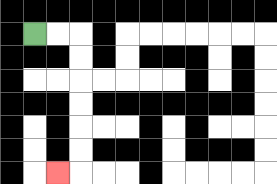{'start': '[1, 1]', 'end': '[2, 7]', 'path_directions': 'R,R,D,D,D,D,D,D,L', 'path_coordinates': '[[1, 1], [2, 1], [3, 1], [3, 2], [3, 3], [3, 4], [3, 5], [3, 6], [3, 7], [2, 7]]'}